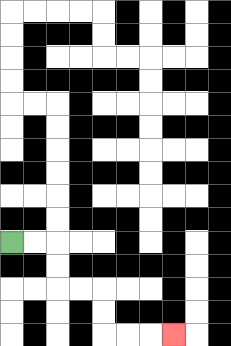{'start': '[0, 10]', 'end': '[7, 14]', 'path_directions': 'R,R,D,D,R,R,D,D,R,R,R', 'path_coordinates': '[[0, 10], [1, 10], [2, 10], [2, 11], [2, 12], [3, 12], [4, 12], [4, 13], [4, 14], [5, 14], [6, 14], [7, 14]]'}